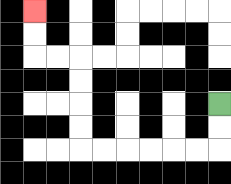{'start': '[9, 4]', 'end': '[1, 0]', 'path_directions': 'D,D,L,L,L,L,L,L,U,U,U,U,L,L,U,U', 'path_coordinates': '[[9, 4], [9, 5], [9, 6], [8, 6], [7, 6], [6, 6], [5, 6], [4, 6], [3, 6], [3, 5], [3, 4], [3, 3], [3, 2], [2, 2], [1, 2], [1, 1], [1, 0]]'}